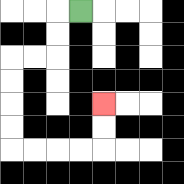{'start': '[3, 0]', 'end': '[4, 4]', 'path_directions': 'L,D,D,L,L,D,D,D,D,R,R,R,R,U,U', 'path_coordinates': '[[3, 0], [2, 0], [2, 1], [2, 2], [1, 2], [0, 2], [0, 3], [0, 4], [0, 5], [0, 6], [1, 6], [2, 6], [3, 6], [4, 6], [4, 5], [4, 4]]'}